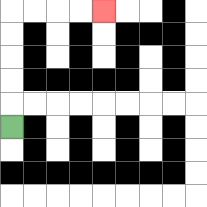{'start': '[0, 5]', 'end': '[4, 0]', 'path_directions': 'U,U,U,U,U,R,R,R,R', 'path_coordinates': '[[0, 5], [0, 4], [0, 3], [0, 2], [0, 1], [0, 0], [1, 0], [2, 0], [3, 0], [4, 0]]'}